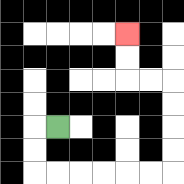{'start': '[2, 5]', 'end': '[5, 1]', 'path_directions': 'L,D,D,R,R,R,R,R,R,U,U,U,U,L,L,U,U', 'path_coordinates': '[[2, 5], [1, 5], [1, 6], [1, 7], [2, 7], [3, 7], [4, 7], [5, 7], [6, 7], [7, 7], [7, 6], [7, 5], [7, 4], [7, 3], [6, 3], [5, 3], [5, 2], [5, 1]]'}